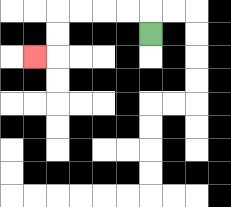{'start': '[6, 1]', 'end': '[1, 2]', 'path_directions': 'U,L,L,L,L,D,D,L', 'path_coordinates': '[[6, 1], [6, 0], [5, 0], [4, 0], [3, 0], [2, 0], [2, 1], [2, 2], [1, 2]]'}